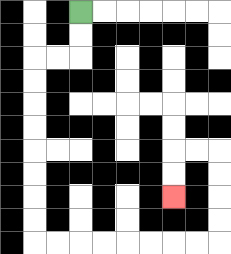{'start': '[3, 0]', 'end': '[7, 8]', 'path_directions': 'D,D,L,L,D,D,D,D,D,D,D,D,R,R,R,R,R,R,R,R,U,U,U,U,L,L,D,D', 'path_coordinates': '[[3, 0], [3, 1], [3, 2], [2, 2], [1, 2], [1, 3], [1, 4], [1, 5], [1, 6], [1, 7], [1, 8], [1, 9], [1, 10], [2, 10], [3, 10], [4, 10], [5, 10], [6, 10], [7, 10], [8, 10], [9, 10], [9, 9], [9, 8], [9, 7], [9, 6], [8, 6], [7, 6], [7, 7], [7, 8]]'}